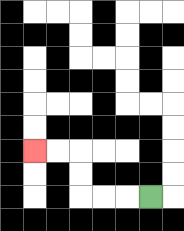{'start': '[6, 8]', 'end': '[1, 6]', 'path_directions': 'L,L,L,U,U,L,L', 'path_coordinates': '[[6, 8], [5, 8], [4, 8], [3, 8], [3, 7], [3, 6], [2, 6], [1, 6]]'}